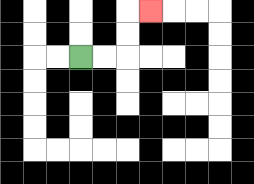{'start': '[3, 2]', 'end': '[6, 0]', 'path_directions': 'R,R,U,U,R', 'path_coordinates': '[[3, 2], [4, 2], [5, 2], [5, 1], [5, 0], [6, 0]]'}